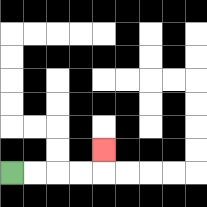{'start': '[0, 7]', 'end': '[4, 6]', 'path_directions': 'R,R,R,R,U', 'path_coordinates': '[[0, 7], [1, 7], [2, 7], [3, 7], [4, 7], [4, 6]]'}